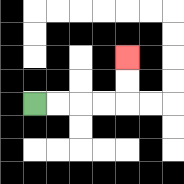{'start': '[1, 4]', 'end': '[5, 2]', 'path_directions': 'R,R,R,R,U,U', 'path_coordinates': '[[1, 4], [2, 4], [3, 4], [4, 4], [5, 4], [5, 3], [5, 2]]'}